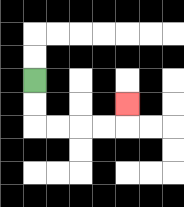{'start': '[1, 3]', 'end': '[5, 4]', 'path_directions': 'D,D,R,R,R,R,U', 'path_coordinates': '[[1, 3], [1, 4], [1, 5], [2, 5], [3, 5], [4, 5], [5, 5], [5, 4]]'}